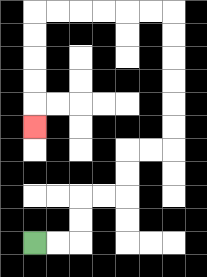{'start': '[1, 10]', 'end': '[1, 5]', 'path_directions': 'R,R,U,U,R,R,U,U,R,R,U,U,U,U,U,U,L,L,L,L,L,L,D,D,D,D,D', 'path_coordinates': '[[1, 10], [2, 10], [3, 10], [3, 9], [3, 8], [4, 8], [5, 8], [5, 7], [5, 6], [6, 6], [7, 6], [7, 5], [7, 4], [7, 3], [7, 2], [7, 1], [7, 0], [6, 0], [5, 0], [4, 0], [3, 0], [2, 0], [1, 0], [1, 1], [1, 2], [1, 3], [1, 4], [1, 5]]'}